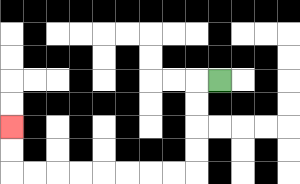{'start': '[9, 3]', 'end': '[0, 5]', 'path_directions': 'L,D,D,D,D,L,L,L,L,L,L,L,L,U,U', 'path_coordinates': '[[9, 3], [8, 3], [8, 4], [8, 5], [8, 6], [8, 7], [7, 7], [6, 7], [5, 7], [4, 7], [3, 7], [2, 7], [1, 7], [0, 7], [0, 6], [0, 5]]'}